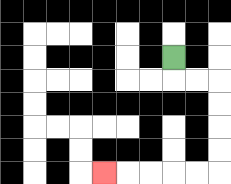{'start': '[7, 2]', 'end': '[4, 7]', 'path_directions': 'D,R,R,D,D,D,D,L,L,L,L,L', 'path_coordinates': '[[7, 2], [7, 3], [8, 3], [9, 3], [9, 4], [9, 5], [9, 6], [9, 7], [8, 7], [7, 7], [6, 7], [5, 7], [4, 7]]'}